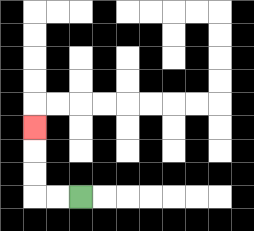{'start': '[3, 8]', 'end': '[1, 5]', 'path_directions': 'L,L,U,U,U', 'path_coordinates': '[[3, 8], [2, 8], [1, 8], [1, 7], [1, 6], [1, 5]]'}